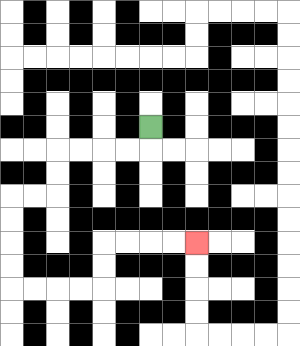{'start': '[6, 5]', 'end': '[8, 10]', 'path_directions': 'D,L,L,L,L,D,D,L,L,D,D,D,D,R,R,R,R,U,U,R,R,R,R', 'path_coordinates': '[[6, 5], [6, 6], [5, 6], [4, 6], [3, 6], [2, 6], [2, 7], [2, 8], [1, 8], [0, 8], [0, 9], [0, 10], [0, 11], [0, 12], [1, 12], [2, 12], [3, 12], [4, 12], [4, 11], [4, 10], [5, 10], [6, 10], [7, 10], [8, 10]]'}